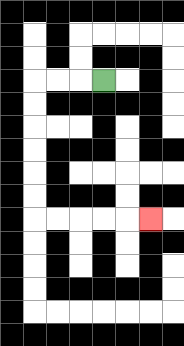{'start': '[4, 3]', 'end': '[6, 9]', 'path_directions': 'L,L,L,D,D,D,D,D,D,R,R,R,R,R', 'path_coordinates': '[[4, 3], [3, 3], [2, 3], [1, 3], [1, 4], [1, 5], [1, 6], [1, 7], [1, 8], [1, 9], [2, 9], [3, 9], [4, 9], [5, 9], [6, 9]]'}